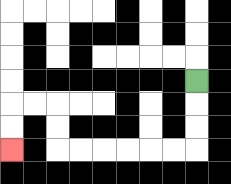{'start': '[8, 3]', 'end': '[0, 6]', 'path_directions': 'D,D,D,L,L,L,L,L,L,U,U,L,L,D,D', 'path_coordinates': '[[8, 3], [8, 4], [8, 5], [8, 6], [7, 6], [6, 6], [5, 6], [4, 6], [3, 6], [2, 6], [2, 5], [2, 4], [1, 4], [0, 4], [0, 5], [0, 6]]'}